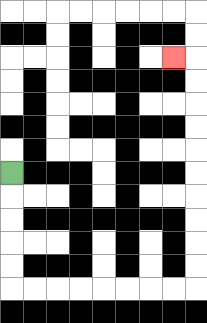{'start': '[0, 7]', 'end': '[7, 2]', 'path_directions': 'D,D,D,D,D,R,R,R,R,R,R,R,R,U,U,U,U,U,U,U,U,U,U,L', 'path_coordinates': '[[0, 7], [0, 8], [0, 9], [0, 10], [0, 11], [0, 12], [1, 12], [2, 12], [3, 12], [4, 12], [5, 12], [6, 12], [7, 12], [8, 12], [8, 11], [8, 10], [8, 9], [8, 8], [8, 7], [8, 6], [8, 5], [8, 4], [8, 3], [8, 2], [7, 2]]'}